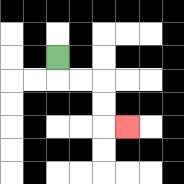{'start': '[2, 2]', 'end': '[5, 5]', 'path_directions': 'D,R,R,D,D,R', 'path_coordinates': '[[2, 2], [2, 3], [3, 3], [4, 3], [4, 4], [4, 5], [5, 5]]'}